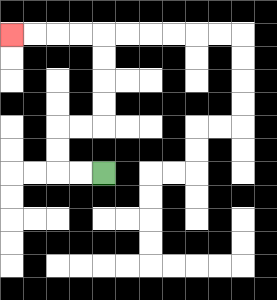{'start': '[4, 7]', 'end': '[0, 1]', 'path_directions': 'L,L,U,U,R,R,U,U,U,U,L,L,L,L', 'path_coordinates': '[[4, 7], [3, 7], [2, 7], [2, 6], [2, 5], [3, 5], [4, 5], [4, 4], [4, 3], [4, 2], [4, 1], [3, 1], [2, 1], [1, 1], [0, 1]]'}